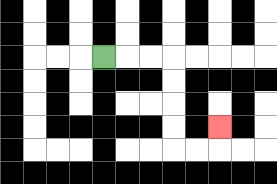{'start': '[4, 2]', 'end': '[9, 5]', 'path_directions': 'R,R,R,D,D,D,D,R,R,U', 'path_coordinates': '[[4, 2], [5, 2], [6, 2], [7, 2], [7, 3], [7, 4], [7, 5], [7, 6], [8, 6], [9, 6], [9, 5]]'}